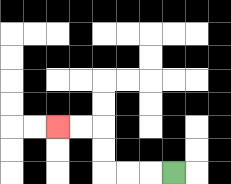{'start': '[7, 7]', 'end': '[2, 5]', 'path_directions': 'L,L,L,U,U,L,L', 'path_coordinates': '[[7, 7], [6, 7], [5, 7], [4, 7], [4, 6], [4, 5], [3, 5], [2, 5]]'}